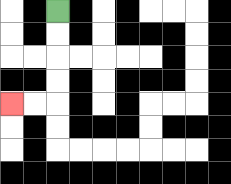{'start': '[2, 0]', 'end': '[0, 4]', 'path_directions': 'D,D,D,D,L,L', 'path_coordinates': '[[2, 0], [2, 1], [2, 2], [2, 3], [2, 4], [1, 4], [0, 4]]'}